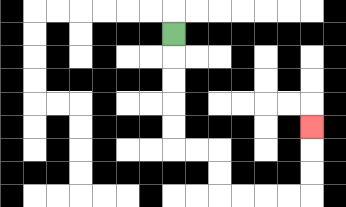{'start': '[7, 1]', 'end': '[13, 5]', 'path_directions': 'D,D,D,D,D,R,R,D,D,R,R,R,R,U,U,U', 'path_coordinates': '[[7, 1], [7, 2], [7, 3], [7, 4], [7, 5], [7, 6], [8, 6], [9, 6], [9, 7], [9, 8], [10, 8], [11, 8], [12, 8], [13, 8], [13, 7], [13, 6], [13, 5]]'}